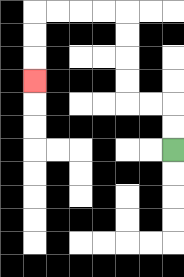{'start': '[7, 6]', 'end': '[1, 3]', 'path_directions': 'U,U,L,L,U,U,U,U,L,L,L,L,D,D,D', 'path_coordinates': '[[7, 6], [7, 5], [7, 4], [6, 4], [5, 4], [5, 3], [5, 2], [5, 1], [5, 0], [4, 0], [3, 0], [2, 0], [1, 0], [1, 1], [1, 2], [1, 3]]'}